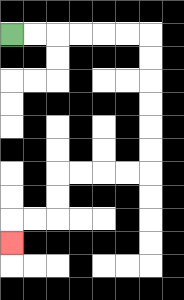{'start': '[0, 1]', 'end': '[0, 10]', 'path_directions': 'R,R,R,R,R,R,D,D,D,D,D,D,L,L,L,L,D,D,L,L,D', 'path_coordinates': '[[0, 1], [1, 1], [2, 1], [3, 1], [4, 1], [5, 1], [6, 1], [6, 2], [6, 3], [6, 4], [6, 5], [6, 6], [6, 7], [5, 7], [4, 7], [3, 7], [2, 7], [2, 8], [2, 9], [1, 9], [0, 9], [0, 10]]'}